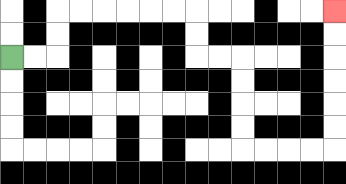{'start': '[0, 2]', 'end': '[14, 0]', 'path_directions': 'R,R,U,U,R,R,R,R,R,R,D,D,R,R,D,D,D,D,R,R,R,R,U,U,U,U,U,U', 'path_coordinates': '[[0, 2], [1, 2], [2, 2], [2, 1], [2, 0], [3, 0], [4, 0], [5, 0], [6, 0], [7, 0], [8, 0], [8, 1], [8, 2], [9, 2], [10, 2], [10, 3], [10, 4], [10, 5], [10, 6], [11, 6], [12, 6], [13, 6], [14, 6], [14, 5], [14, 4], [14, 3], [14, 2], [14, 1], [14, 0]]'}